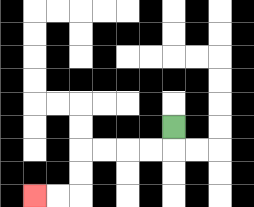{'start': '[7, 5]', 'end': '[1, 8]', 'path_directions': 'D,L,L,L,L,D,D,L,L', 'path_coordinates': '[[7, 5], [7, 6], [6, 6], [5, 6], [4, 6], [3, 6], [3, 7], [3, 8], [2, 8], [1, 8]]'}